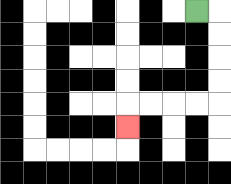{'start': '[8, 0]', 'end': '[5, 5]', 'path_directions': 'R,D,D,D,D,L,L,L,L,D', 'path_coordinates': '[[8, 0], [9, 0], [9, 1], [9, 2], [9, 3], [9, 4], [8, 4], [7, 4], [6, 4], [5, 4], [5, 5]]'}